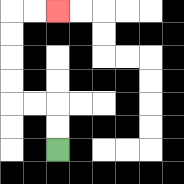{'start': '[2, 6]', 'end': '[2, 0]', 'path_directions': 'U,U,L,L,U,U,U,U,R,R', 'path_coordinates': '[[2, 6], [2, 5], [2, 4], [1, 4], [0, 4], [0, 3], [0, 2], [0, 1], [0, 0], [1, 0], [2, 0]]'}